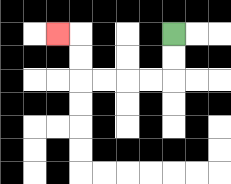{'start': '[7, 1]', 'end': '[2, 1]', 'path_directions': 'D,D,L,L,L,L,U,U,L', 'path_coordinates': '[[7, 1], [7, 2], [7, 3], [6, 3], [5, 3], [4, 3], [3, 3], [3, 2], [3, 1], [2, 1]]'}